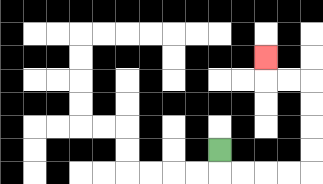{'start': '[9, 6]', 'end': '[11, 2]', 'path_directions': 'D,R,R,R,R,U,U,U,U,L,L,U', 'path_coordinates': '[[9, 6], [9, 7], [10, 7], [11, 7], [12, 7], [13, 7], [13, 6], [13, 5], [13, 4], [13, 3], [12, 3], [11, 3], [11, 2]]'}